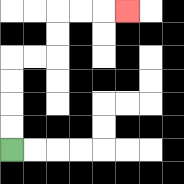{'start': '[0, 6]', 'end': '[5, 0]', 'path_directions': 'U,U,U,U,R,R,U,U,R,R,R', 'path_coordinates': '[[0, 6], [0, 5], [0, 4], [0, 3], [0, 2], [1, 2], [2, 2], [2, 1], [2, 0], [3, 0], [4, 0], [5, 0]]'}